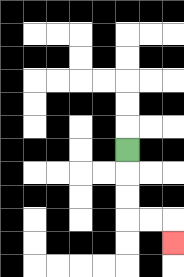{'start': '[5, 6]', 'end': '[7, 10]', 'path_directions': 'D,D,D,R,R,D', 'path_coordinates': '[[5, 6], [5, 7], [5, 8], [5, 9], [6, 9], [7, 9], [7, 10]]'}